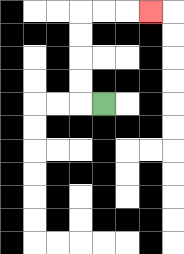{'start': '[4, 4]', 'end': '[6, 0]', 'path_directions': 'L,U,U,U,U,R,R,R', 'path_coordinates': '[[4, 4], [3, 4], [3, 3], [3, 2], [3, 1], [3, 0], [4, 0], [5, 0], [6, 0]]'}